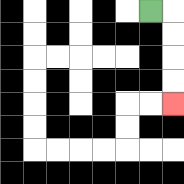{'start': '[6, 0]', 'end': '[7, 4]', 'path_directions': 'R,D,D,D,D', 'path_coordinates': '[[6, 0], [7, 0], [7, 1], [7, 2], [7, 3], [7, 4]]'}